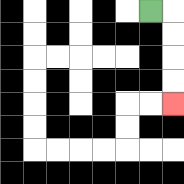{'start': '[6, 0]', 'end': '[7, 4]', 'path_directions': 'R,D,D,D,D', 'path_coordinates': '[[6, 0], [7, 0], [7, 1], [7, 2], [7, 3], [7, 4]]'}